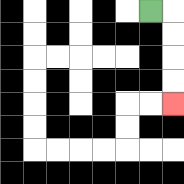{'start': '[6, 0]', 'end': '[7, 4]', 'path_directions': 'R,D,D,D,D', 'path_coordinates': '[[6, 0], [7, 0], [7, 1], [7, 2], [7, 3], [7, 4]]'}